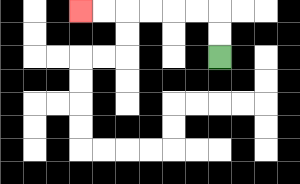{'start': '[9, 2]', 'end': '[3, 0]', 'path_directions': 'U,U,L,L,L,L,L,L', 'path_coordinates': '[[9, 2], [9, 1], [9, 0], [8, 0], [7, 0], [6, 0], [5, 0], [4, 0], [3, 0]]'}